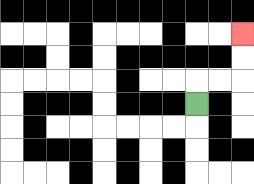{'start': '[8, 4]', 'end': '[10, 1]', 'path_directions': 'U,R,R,U,U', 'path_coordinates': '[[8, 4], [8, 3], [9, 3], [10, 3], [10, 2], [10, 1]]'}